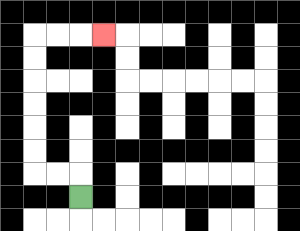{'start': '[3, 8]', 'end': '[4, 1]', 'path_directions': 'U,L,L,U,U,U,U,U,U,R,R,R', 'path_coordinates': '[[3, 8], [3, 7], [2, 7], [1, 7], [1, 6], [1, 5], [1, 4], [1, 3], [1, 2], [1, 1], [2, 1], [3, 1], [4, 1]]'}